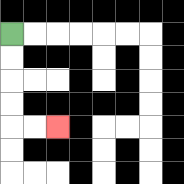{'start': '[0, 1]', 'end': '[2, 5]', 'path_directions': 'D,D,D,D,R,R', 'path_coordinates': '[[0, 1], [0, 2], [0, 3], [0, 4], [0, 5], [1, 5], [2, 5]]'}